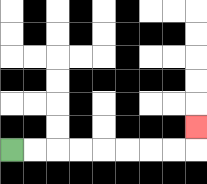{'start': '[0, 6]', 'end': '[8, 5]', 'path_directions': 'R,R,R,R,R,R,R,R,U', 'path_coordinates': '[[0, 6], [1, 6], [2, 6], [3, 6], [4, 6], [5, 6], [6, 6], [7, 6], [8, 6], [8, 5]]'}